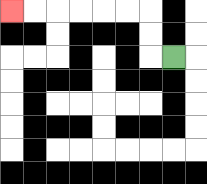{'start': '[7, 2]', 'end': '[0, 0]', 'path_directions': 'L,U,U,L,L,L,L,L,L', 'path_coordinates': '[[7, 2], [6, 2], [6, 1], [6, 0], [5, 0], [4, 0], [3, 0], [2, 0], [1, 0], [0, 0]]'}